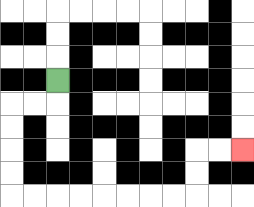{'start': '[2, 3]', 'end': '[10, 6]', 'path_directions': 'D,L,L,D,D,D,D,R,R,R,R,R,R,R,R,U,U,R,R', 'path_coordinates': '[[2, 3], [2, 4], [1, 4], [0, 4], [0, 5], [0, 6], [0, 7], [0, 8], [1, 8], [2, 8], [3, 8], [4, 8], [5, 8], [6, 8], [7, 8], [8, 8], [8, 7], [8, 6], [9, 6], [10, 6]]'}